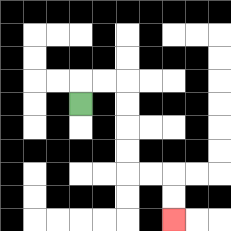{'start': '[3, 4]', 'end': '[7, 9]', 'path_directions': 'U,R,R,D,D,D,D,R,R,D,D', 'path_coordinates': '[[3, 4], [3, 3], [4, 3], [5, 3], [5, 4], [5, 5], [5, 6], [5, 7], [6, 7], [7, 7], [7, 8], [7, 9]]'}